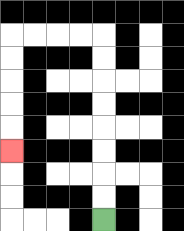{'start': '[4, 9]', 'end': '[0, 6]', 'path_directions': 'U,U,U,U,U,U,U,U,L,L,L,L,D,D,D,D,D', 'path_coordinates': '[[4, 9], [4, 8], [4, 7], [4, 6], [4, 5], [4, 4], [4, 3], [4, 2], [4, 1], [3, 1], [2, 1], [1, 1], [0, 1], [0, 2], [0, 3], [0, 4], [0, 5], [0, 6]]'}